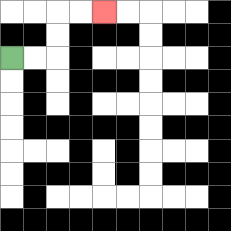{'start': '[0, 2]', 'end': '[4, 0]', 'path_directions': 'R,R,U,U,R,R', 'path_coordinates': '[[0, 2], [1, 2], [2, 2], [2, 1], [2, 0], [3, 0], [4, 0]]'}